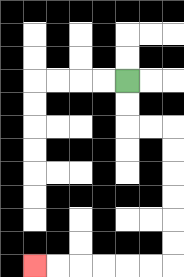{'start': '[5, 3]', 'end': '[1, 11]', 'path_directions': 'D,D,R,R,D,D,D,D,D,D,L,L,L,L,L,L', 'path_coordinates': '[[5, 3], [5, 4], [5, 5], [6, 5], [7, 5], [7, 6], [7, 7], [7, 8], [7, 9], [7, 10], [7, 11], [6, 11], [5, 11], [4, 11], [3, 11], [2, 11], [1, 11]]'}